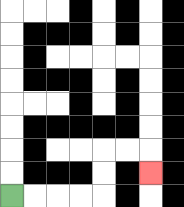{'start': '[0, 8]', 'end': '[6, 7]', 'path_directions': 'R,R,R,R,U,U,R,R,D', 'path_coordinates': '[[0, 8], [1, 8], [2, 8], [3, 8], [4, 8], [4, 7], [4, 6], [5, 6], [6, 6], [6, 7]]'}